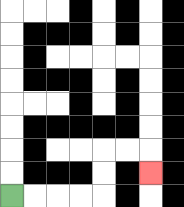{'start': '[0, 8]', 'end': '[6, 7]', 'path_directions': 'R,R,R,R,U,U,R,R,D', 'path_coordinates': '[[0, 8], [1, 8], [2, 8], [3, 8], [4, 8], [4, 7], [4, 6], [5, 6], [6, 6], [6, 7]]'}